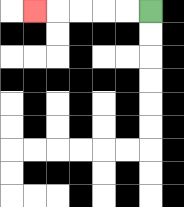{'start': '[6, 0]', 'end': '[1, 0]', 'path_directions': 'L,L,L,L,L', 'path_coordinates': '[[6, 0], [5, 0], [4, 0], [3, 0], [2, 0], [1, 0]]'}